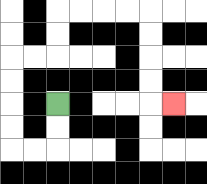{'start': '[2, 4]', 'end': '[7, 4]', 'path_directions': 'D,D,L,L,U,U,U,U,R,R,U,U,R,R,R,R,D,D,D,D,R', 'path_coordinates': '[[2, 4], [2, 5], [2, 6], [1, 6], [0, 6], [0, 5], [0, 4], [0, 3], [0, 2], [1, 2], [2, 2], [2, 1], [2, 0], [3, 0], [4, 0], [5, 0], [6, 0], [6, 1], [6, 2], [6, 3], [6, 4], [7, 4]]'}